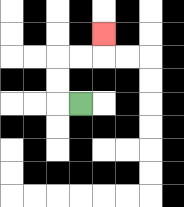{'start': '[3, 4]', 'end': '[4, 1]', 'path_directions': 'L,U,U,R,R,U', 'path_coordinates': '[[3, 4], [2, 4], [2, 3], [2, 2], [3, 2], [4, 2], [4, 1]]'}